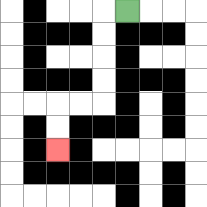{'start': '[5, 0]', 'end': '[2, 6]', 'path_directions': 'L,D,D,D,D,L,L,D,D', 'path_coordinates': '[[5, 0], [4, 0], [4, 1], [4, 2], [4, 3], [4, 4], [3, 4], [2, 4], [2, 5], [2, 6]]'}